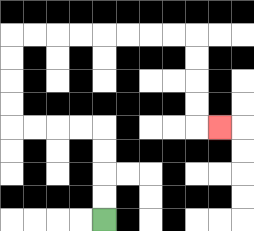{'start': '[4, 9]', 'end': '[9, 5]', 'path_directions': 'U,U,U,U,L,L,L,L,U,U,U,U,R,R,R,R,R,R,R,R,D,D,D,D,R', 'path_coordinates': '[[4, 9], [4, 8], [4, 7], [4, 6], [4, 5], [3, 5], [2, 5], [1, 5], [0, 5], [0, 4], [0, 3], [0, 2], [0, 1], [1, 1], [2, 1], [3, 1], [4, 1], [5, 1], [6, 1], [7, 1], [8, 1], [8, 2], [8, 3], [8, 4], [8, 5], [9, 5]]'}